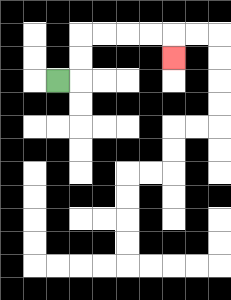{'start': '[2, 3]', 'end': '[7, 2]', 'path_directions': 'R,U,U,R,R,R,R,D', 'path_coordinates': '[[2, 3], [3, 3], [3, 2], [3, 1], [4, 1], [5, 1], [6, 1], [7, 1], [7, 2]]'}